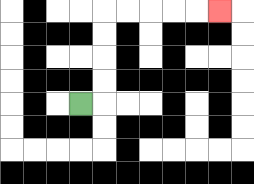{'start': '[3, 4]', 'end': '[9, 0]', 'path_directions': 'R,U,U,U,U,R,R,R,R,R', 'path_coordinates': '[[3, 4], [4, 4], [4, 3], [4, 2], [4, 1], [4, 0], [5, 0], [6, 0], [7, 0], [8, 0], [9, 0]]'}